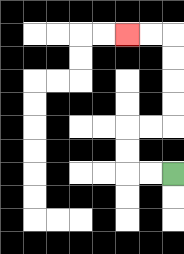{'start': '[7, 7]', 'end': '[5, 1]', 'path_directions': 'L,L,U,U,R,R,U,U,U,U,L,L', 'path_coordinates': '[[7, 7], [6, 7], [5, 7], [5, 6], [5, 5], [6, 5], [7, 5], [7, 4], [7, 3], [7, 2], [7, 1], [6, 1], [5, 1]]'}